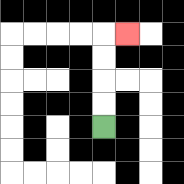{'start': '[4, 5]', 'end': '[5, 1]', 'path_directions': 'U,U,U,U,R', 'path_coordinates': '[[4, 5], [4, 4], [4, 3], [4, 2], [4, 1], [5, 1]]'}